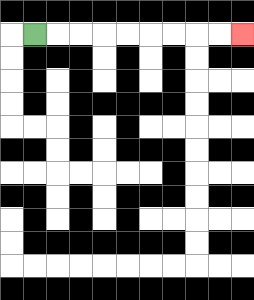{'start': '[1, 1]', 'end': '[10, 1]', 'path_directions': 'R,R,R,R,R,R,R,R,R', 'path_coordinates': '[[1, 1], [2, 1], [3, 1], [4, 1], [5, 1], [6, 1], [7, 1], [8, 1], [9, 1], [10, 1]]'}